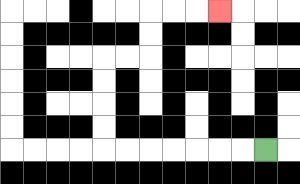{'start': '[11, 6]', 'end': '[9, 0]', 'path_directions': 'L,L,L,L,L,L,L,U,U,U,U,R,R,U,U,R,R,R', 'path_coordinates': '[[11, 6], [10, 6], [9, 6], [8, 6], [7, 6], [6, 6], [5, 6], [4, 6], [4, 5], [4, 4], [4, 3], [4, 2], [5, 2], [6, 2], [6, 1], [6, 0], [7, 0], [8, 0], [9, 0]]'}